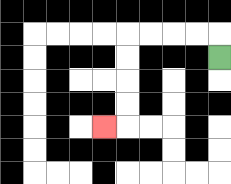{'start': '[9, 2]', 'end': '[4, 5]', 'path_directions': 'U,L,L,L,L,D,D,D,D,L', 'path_coordinates': '[[9, 2], [9, 1], [8, 1], [7, 1], [6, 1], [5, 1], [5, 2], [5, 3], [5, 4], [5, 5], [4, 5]]'}